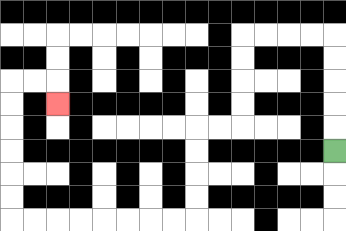{'start': '[14, 6]', 'end': '[2, 4]', 'path_directions': 'U,U,U,U,U,L,L,L,L,D,D,D,D,L,L,D,D,D,D,L,L,L,L,L,L,L,L,U,U,U,U,U,U,R,R,D', 'path_coordinates': '[[14, 6], [14, 5], [14, 4], [14, 3], [14, 2], [14, 1], [13, 1], [12, 1], [11, 1], [10, 1], [10, 2], [10, 3], [10, 4], [10, 5], [9, 5], [8, 5], [8, 6], [8, 7], [8, 8], [8, 9], [7, 9], [6, 9], [5, 9], [4, 9], [3, 9], [2, 9], [1, 9], [0, 9], [0, 8], [0, 7], [0, 6], [0, 5], [0, 4], [0, 3], [1, 3], [2, 3], [2, 4]]'}